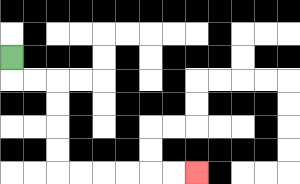{'start': '[0, 2]', 'end': '[8, 7]', 'path_directions': 'D,R,R,D,D,D,D,R,R,R,R,R,R', 'path_coordinates': '[[0, 2], [0, 3], [1, 3], [2, 3], [2, 4], [2, 5], [2, 6], [2, 7], [3, 7], [4, 7], [5, 7], [6, 7], [7, 7], [8, 7]]'}